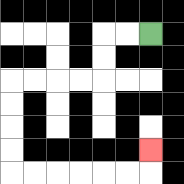{'start': '[6, 1]', 'end': '[6, 6]', 'path_directions': 'L,L,D,D,L,L,L,L,D,D,D,D,R,R,R,R,R,R,U', 'path_coordinates': '[[6, 1], [5, 1], [4, 1], [4, 2], [4, 3], [3, 3], [2, 3], [1, 3], [0, 3], [0, 4], [0, 5], [0, 6], [0, 7], [1, 7], [2, 7], [3, 7], [4, 7], [5, 7], [6, 7], [6, 6]]'}